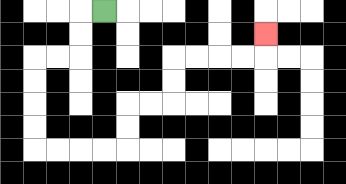{'start': '[4, 0]', 'end': '[11, 1]', 'path_directions': 'L,D,D,L,L,D,D,D,D,R,R,R,R,U,U,R,R,U,U,R,R,R,R,U', 'path_coordinates': '[[4, 0], [3, 0], [3, 1], [3, 2], [2, 2], [1, 2], [1, 3], [1, 4], [1, 5], [1, 6], [2, 6], [3, 6], [4, 6], [5, 6], [5, 5], [5, 4], [6, 4], [7, 4], [7, 3], [7, 2], [8, 2], [9, 2], [10, 2], [11, 2], [11, 1]]'}